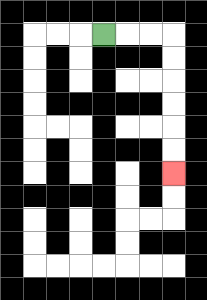{'start': '[4, 1]', 'end': '[7, 7]', 'path_directions': 'R,R,R,D,D,D,D,D,D', 'path_coordinates': '[[4, 1], [5, 1], [6, 1], [7, 1], [7, 2], [7, 3], [7, 4], [7, 5], [7, 6], [7, 7]]'}